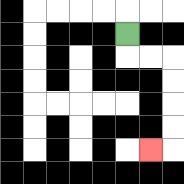{'start': '[5, 1]', 'end': '[6, 6]', 'path_directions': 'D,R,R,D,D,D,D,L', 'path_coordinates': '[[5, 1], [5, 2], [6, 2], [7, 2], [7, 3], [7, 4], [7, 5], [7, 6], [6, 6]]'}